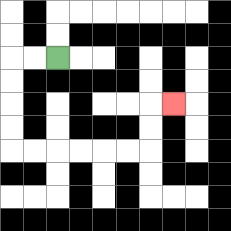{'start': '[2, 2]', 'end': '[7, 4]', 'path_directions': 'L,L,D,D,D,D,R,R,R,R,R,R,U,U,R', 'path_coordinates': '[[2, 2], [1, 2], [0, 2], [0, 3], [0, 4], [0, 5], [0, 6], [1, 6], [2, 6], [3, 6], [4, 6], [5, 6], [6, 6], [6, 5], [6, 4], [7, 4]]'}